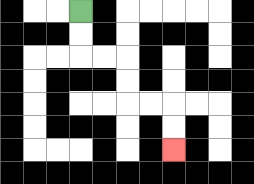{'start': '[3, 0]', 'end': '[7, 6]', 'path_directions': 'D,D,R,R,D,D,R,R,D,D', 'path_coordinates': '[[3, 0], [3, 1], [3, 2], [4, 2], [5, 2], [5, 3], [5, 4], [6, 4], [7, 4], [7, 5], [7, 6]]'}